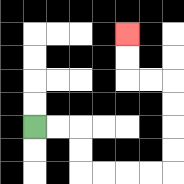{'start': '[1, 5]', 'end': '[5, 1]', 'path_directions': 'R,R,D,D,R,R,R,R,U,U,U,U,L,L,U,U', 'path_coordinates': '[[1, 5], [2, 5], [3, 5], [3, 6], [3, 7], [4, 7], [5, 7], [6, 7], [7, 7], [7, 6], [7, 5], [7, 4], [7, 3], [6, 3], [5, 3], [5, 2], [5, 1]]'}